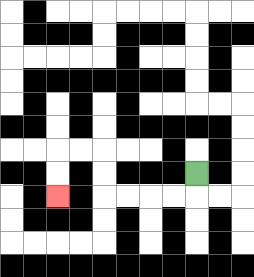{'start': '[8, 7]', 'end': '[2, 8]', 'path_directions': 'D,L,L,L,L,U,U,L,L,D,D', 'path_coordinates': '[[8, 7], [8, 8], [7, 8], [6, 8], [5, 8], [4, 8], [4, 7], [4, 6], [3, 6], [2, 6], [2, 7], [2, 8]]'}